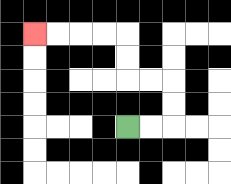{'start': '[5, 5]', 'end': '[1, 1]', 'path_directions': 'R,R,U,U,L,L,U,U,L,L,L,L', 'path_coordinates': '[[5, 5], [6, 5], [7, 5], [7, 4], [7, 3], [6, 3], [5, 3], [5, 2], [5, 1], [4, 1], [3, 1], [2, 1], [1, 1]]'}